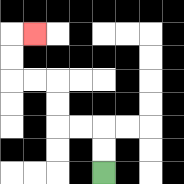{'start': '[4, 7]', 'end': '[1, 1]', 'path_directions': 'U,U,L,L,U,U,L,L,U,U,R', 'path_coordinates': '[[4, 7], [4, 6], [4, 5], [3, 5], [2, 5], [2, 4], [2, 3], [1, 3], [0, 3], [0, 2], [0, 1], [1, 1]]'}